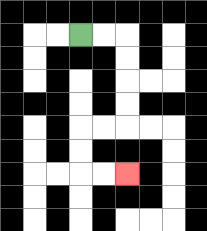{'start': '[3, 1]', 'end': '[5, 7]', 'path_directions': 'R,R,D,D,D,D,L,L,D,D,R,R', 'path_coordinates': '[[3, 1], [4, 1], [5, 1], [5, 2], [5, 3], [5, 4], [5, 5], [4, 5], [3, 5], [3, 6], [3, 7], [4, 7], [5, 7]]'}